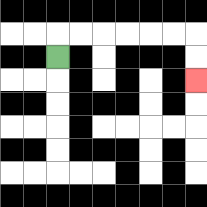{'start': '[2, 2]', 'end': '[8, 3]', 'path_directions': 'U,R,R,R,R,R,R,D,D', 'path_coordinates': '[[2, 2], [2, 1], [3, 1], [4, 1], [5, 1], [6, 1], [7, 1], [8, 1], [8, 2], [8, 3]]'}